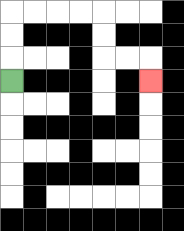{'start': '[0, 3]', 'end': '[6, 3]', 'path_directions': 'U,U,U,R,R,R,R,D,D,R,R,D', 'path_coordinates': '[[0, 3], [0, 2], [0, 1], [0, 0], [1, 0], [2, 0], [3, 0], [4, 0], [4, 1], [4, 2], [5, 2], [6, 2], [6, 3]]'}